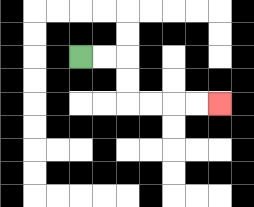{'start': '[3, 2]', 'end': '[9, 4]', 'path_directions': 'R,R,D,D,R,R,R,R', 'path_coordinates': '[[3, 2], [4, 2], [5, 2], [5, 3], [5, 4], [6, 4], [7, 4], [8, 4], [9, 4]]'}